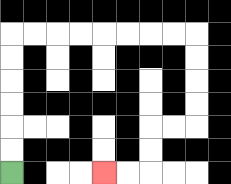{'start': '[0, 7]', 'end': '[4, 7]', 'path_directions': 'U,U,U,U,U,U,R,R,R,R,R,R,R,R,D,D,D,D,L,L,D,D,L,L', 'path_coordinates': '[[0, 7], [0, 6], [0, 5], [0, 4], [0, 3], [0, 2], [0, 1], [1, 1], [2, 1], [3, 1], [4, 1], [5, 1], [6, 1], [7, 1], [8, 1], [8, 2], [8, 3], [8, 4], [8, 5], [7, 5], [6, 5], [6, 6], [6, 7], [5, 7], [4, 7]]'}